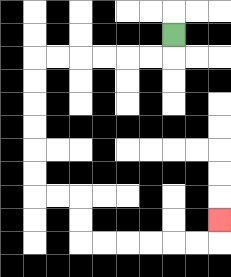{'start': '[7, 1]', 'end': '[9, 9]', 'path_directions': 'D,L,L,L,L,L,L,D,D,D,D,D,D,R,R,D,D,R,R,R,R,R,R,U', 'path_coordinates': '[[7, 1], [7, 2], [6, 2], [5, 2], [4, 2], [3, 2], [2, 2], [1, 2], [1, 3], [1, 4], [1, 5], [1, 6], [1, 7], [1, 8], [2, 8], [3, 8], [3, 9], [3, 10], [4, 10], [5, 10], [6, 10], [7, 10], [8, 10], [9, 10], [9, 9]]'}